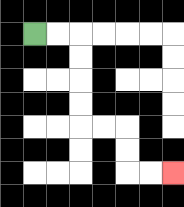{'start': '[1, 1]', 'end': '[7, 7]', 'path_directions': 'R,R,D,D,D,D,R,R,D,D,R,R', 'path_coordinates': '[[1, 1], [2, 1], [3, 1], [3, 2], [3, 3], [3, 4], [3, 5], [4, 5], [5, 5], [5, 6], [5, 7], [6, 7], [7, 7]]'}